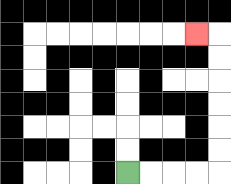{'start': '[5, 7]', 'end': '[8, 1]', 'path_directions': 'R,R,R,R,U,U,U,U,U,U,L', 'path_coordinates': '[[5, 7], [6, 7], [7, 7], [8, 7], [9, 7], [9, 6], [9, 5], [9, 4], [9, 3], [9, 2], [9, 1], [8, 1]]'}